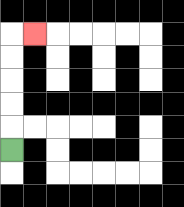{'start': '[0, 6]', 'end': '[1, 1]', 'path_directions': 'U,U,U,U,U,R', 'path_coordinates': '[[0, 6], [0, 5], [0, 4], [0, 3], [0, 2], [0, 1], [1, 1]]'}